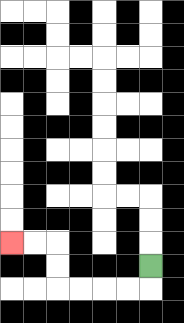{'start': '[6, 11]', 'end': '[0, 10]', 'path_directions': 'D,L,L,L,L,U,U,L,L', 'path_coordinates': '[[6, 11], [6, 12], [5, 12], [4, 12], [3, 12], [2, 12], [2, 11], [2, 10], [1, 10], [0, 10]]'}